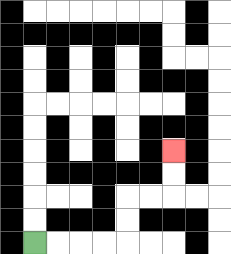{'start': '[1, 10]', 'end': '[7, 6]', 'path_directions': 'R,R,R,R,U,U,R,R,U,U', 'path_coordinates': '[[1, 10], [2, 10], [3, 10], [4, 10], [5, 10], [5, 9], [5, 8], [6, 8], [7, 8], [7, 7], [7, 6]]'}